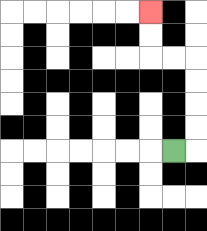{'start': '[7, 6]', 'end': '[6, 0]', 'path_directions': 'R,U,U,U,U,L,L,U,U', 'path_coordinates': '[[7, 6], [8, 6], [8, 5], [8, 4], [8, 3], [8, 2], [7, 2], [6, 2], [6, 1], [6, 0]]'}